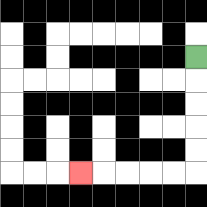{'start': '[8, 2]', 'end': '[3, 7]', 'path_directions': 'D,D,D,D,D,L,L,L,L,L', 'path_coordinates': '[[8, 2], [8, 3], [8, 4], [8, 5], [8, 6], [8, 7], [7, 7], [6, 7], [5, 7], [4, 7], [3, 7]]'}